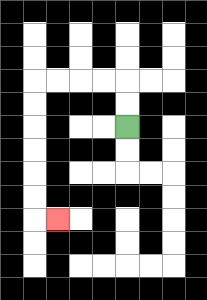{'start': '[5, 5]', 'end': '[2, 9]', 'path_directions': 'U,U,L,L,L,L,D,D,D,D,D,D,R', 'path_coordinates': '[[5, 5], [5, 4], [5, 3], [4, 3], [3, 3], [2, 3], [1, 3], [1, 4], [1, 5], [1, 6], [1, 7], [1, 8], [1, 9], [2, 9]]'}